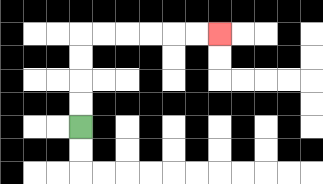{'start': '[3, 5]', 'end': '[9, 1]', 'path_directions': 'U,U,U,U,R,R,R,R,R,R', 'path_coordinates': '[[3, 5], [3, 4], [3, 3], [3, 2], [3, 1], [4, 1], [5, 1], [6, 1], [7, 1], [8, 1], [9, 1]]'}